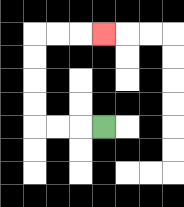{'start': '[4, 5]', 'end': '[4, 1]', 'path_directions': 'L,L,L,U,U,U,U,R,R,R', 'path_coordinates': '[[4, 5], [3, 5], [2, 5], [1, 5], [1, 4], [1, 3], [1, 2], [1, 1], [2, 1], [3, 1], [4, 1]]'}